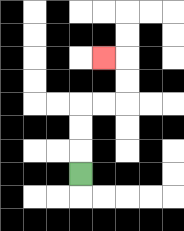{'start': '[3, 7]', 'end': '[4, 2]', 'path_directions': 'U,U,U,R,R,U,U,L', 'path_coordinates': '[[3, 7], [3, 6], [3, 5], [3, 4], [4, 4], [5, 4], [5, 3], [5, 2], [4, 2]]'}